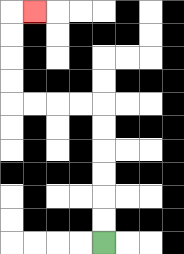{'start': '[4, 10]', 'end': '[1, 0]', 'path_directions': 'U,U,U,U,U,U,L,L,L,L,U,U,U,U,R', 'path_coordinates': '[[4, 10], [4, 9], [4, 8], [4, 7], [4, 6], [4, 5], [4, 4], [3, 4], [2, 4], [1, 4], [0, 4], [0, 3], [0, 2], [0, 1], [0, 0], [1, 0]]'}